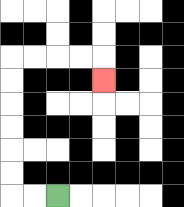{'start': '[2, 8]', 'end': '[4, 3]', 'path_directions': 'L,L,U,U,U,U,U,U,R,R,R,R,D', 'path_coordinates': '[[2, 8], [1, 8], [0, 8], [0, 7], [0, 6], [0, 5], [0, 4], [0, 3], [0, 2], [1, 2], [2, 2], [3, 2], [4, 2], [4, 3]]'}